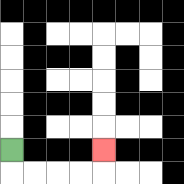{'start': '[0, 6]', 'end': '[4, 6]', 'path_directions': 'D,R,R,R,R,U', 'path_coordinates': '[[0, 6], [0, 7], [1, 7], [2, 7], [3, 7], [4, 7], [4, 6]]'}